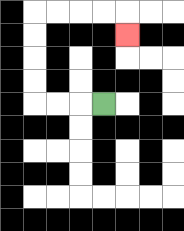{'start': '[4, 4]', 'end': '[5, 1]', 'path_directions': 'L,L,L,U,U,U,U,R,R,R,R,D', 'path_coordinates': '[[4, 4], [3, 4], [2, 4], [1, 4], [1, 3], [1, 2], [1, 1], [1, 0], [2, 0], [3, 0], [4, 0], [5, 0], [5, 1]]'}